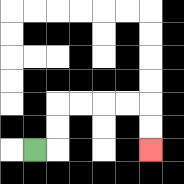{'start': '[1, 6]', 'end': '[6, 6]', 'path_directions': 'R,U,U,R,R,R,R,D,D', 'path_coordinates': '[[1, 6], [2, 6], [2, 5], [2, 4], [3, 4], [4, 4], [5, 4], [6, 4], [6, 5], [6, 6]]'}